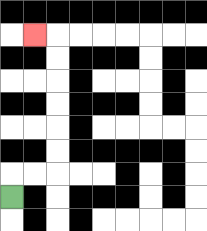{'start': '[0, 8]', 'end': '[1, 1]', 'path_directions': 'U,R,R,U,U,U,U,U,U,L', 'path_coordinates': '[[0, 8], [0, 7], [1, 7], [2, 7], [2, 6], [2, 5], [2, 4], [2, 3], [2, 2], [2, 1], [1, 1]]'}